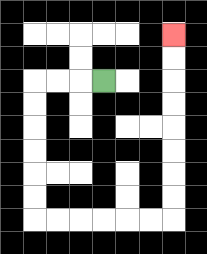{'start': '[4, 3]', 'end': '[7, 1]', 'path_directions': 'L,L,L,D,D,D,D,D,D,R,R,R,R,R,R,U,U,U,U,U,U,U,U', 'path_coordinates': '[[4, 3], [3, 3], [2, 3], [1, 3], [1, 4], [1, 5], [1, 6], [1, 7], [1, 8], [1, 9], [2, 9], [3, 9], [4, 9], [5, 9], [6, 9], [7, 9], [7, 8], [7, 7], [7, 6], [7, 5], [7, 4], [7, 3], [7, 2], [7, 1]]'}